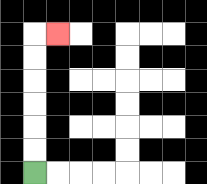{'start': '[1, 7]', 'end': '[2, 1]', 'path_directions': 'U,U,U,U,U,U,R', 'path_coordinates': '[[1, 7], [1, 6], [1, 5], [1, 4], [1, 3], [1, 2], [1, 1], [2, 1]]'}